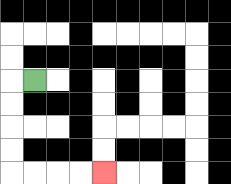{'start': '[1, 3]', 'end': '[4, 7]', 'path_directions': 'L,D,D,D,D,R,R,R,R', 'path_coordinates': '[[1, 3], [0, 3], [0, 4], [0, 5], [0, 6], [0, 7], [1, 7], [2, 7], [3, 7], [4, 7]]'}